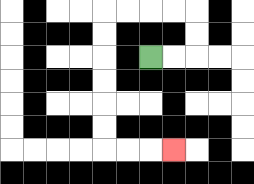{'start': '[6, 2]', 'end': '[7, 6]', 'path_directions': 'R,R,U,U,L,L,L,L,D,D,D,D,D,D,R,R,R', 'path_coordinates': '[[6, 2], [7, 2], [8, 2], [8, 1], [8, 0], [7, 0], [6, 0], [5, 0], [4, 0], [4, 1], [4, 2], [4, 3], [4, 4], [4, 5], [4, 6], [5, 6], [6, 6], [7, 6]]'}